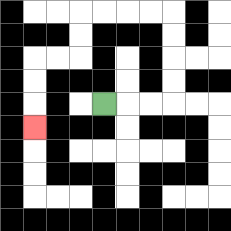{'start': '[4, 4]', 'end': '[1, 5]', 'path_directions': 'R,R,R,U,U,U,U,L,L,L,L,D,D,L,L,D,D,D', 'path_coordinates': '[[4, 4], [5, 4], [6, 4], [7, 4], [7, 3], [7, 2], [7, 1], [7, 0], [6, 0], [5, 0], [4, 0], [3, 0], [3, 1], [3, 2], [2, 2], [1, 2], [1, 3], [1, 4], [1, 5]]'}